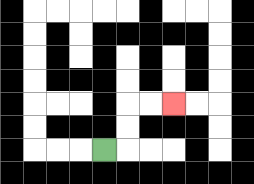{'start': '[4, 6]', 'end': '[7, 4]', 'path_directions': 'R,U,U,R,R', 'path_coordinates': '[[4, 6], [5, 6], [5, 5], [5, 4], [6, 4], [7, 4]]'}